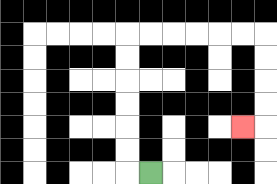{'start': '[6, 7]', 'end': '[10, 5]', 'path_directions': 'L,U,U,U,U,U,U,R,R,R,R,R,R,D,D,D,D,L', 'path_coordinates': '[[6, 7], [5, 7], [5, 6], [5, 5], [5, 4], [5, 3], [5, 2], [5, 1], [6, 1], [7, 1], [8, 1], [9, 1], [10, 1], [11, 1], [11, 2], [11, 3], [11, 4], [11, 5], [10, 5]]'}